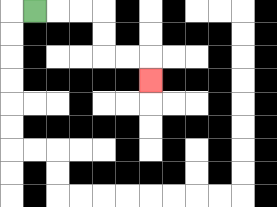{'start': '[1, 0]', 'end': '[6, 3]', 'path_directions': 'R,R,R,D,D,R,R,D', 'path_coordinates': '[[1, 0], [2, 0], [3, 0], [4, 0], [4, 1], [4, 2], [5, 2], [6, 2], [6, 3]]'}